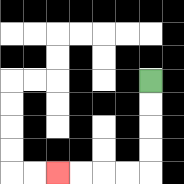{'start': '[6, 3]', 'end': '[2, 7]', 'path_directions': 'D,D,D,D,L,L,L,L', 'path_coordinates': '[[6, 3], [6, 4], [6, 5], [6, 6], [6, 7], [5, 7], [4, 7], [3, 7], [2, 7]]'}